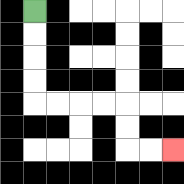{'start': '[1, 0]', 'end': '[7, 6]', 'path_directions': 'D,D,D,D,R,R,R,R,D,D,R,R', 'path_coordinates': '[[1, 0], [1, 1], [1, 2], [1, 3], [1, 4], [2, 4], [3, 4], [4, 4], [5, 4], [5, 5], [5, 6], [6, 6], [7, 6]]'}